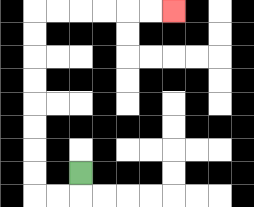{'start': '[3, 7]', 'end': '[7, 0]', 'path_directions': 'D,L,L,U,U,U,U,U,U,U,U,R,R,R,R,R,R', 'path_coordinates': '[[3, 7], [3, 8], [2, 8], [1, 8], [1, 7], [1, 6], [1, 5], [1, 4], [1, 3], [1, 2], [1, 1], [1, 0], [2, 0], [3, 0], [4, 0], [5, 0], [6, 0], [7, 0]]'}